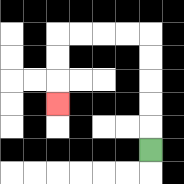{'start': '[6, 6]', 'end': '[2, 4]', 'path_directions': 'U,U,U,U,U,L,L,L,L,D,D,D', 'path_coordinates': '[[6, 6], [6, 5], [6, 4], [6, 3], [6, 2], [6, 1], [5, 1], [4, 1], [3, 1], [2, 1], [2, 2], [2, 3], [2, 4]]'}